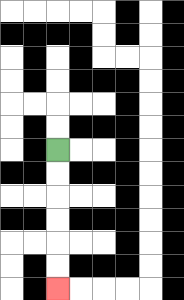{'start': '[2, 6]', 'end': '[2, 12]', 'path_directions': 'D,D,D,D,D,D', 'path_coordinates': '[[2, 6], [2, 7], [2, 8], [2, 9], [2, 10], [2, 11], [2, 12]]'}